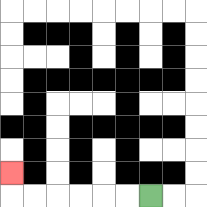{'start': '[6, 8]', 'end': '[0, 7]', 'path_directions': 'L,L,L,L,L,L,U', 'path_coordinates': '[[6, 8], [5, 8], [4, 8], [3, 8], [2, 8], [1, 8], [0, 8], [0, 7]]'}